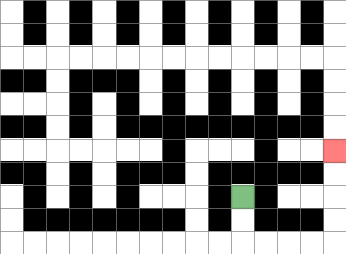{'start': '[10, 8]', 'end': '[14, 6]', 'path_directions': 'D,D,R,R,R,R,U,U,U,U', 'path_coordinates': '[[10, 8], [10, 9], [10, 10], [11, 10], [12, 10], [13, 10], [14, 10], [14, 9], [14, 8], [14, 7], [14, 6]]'}